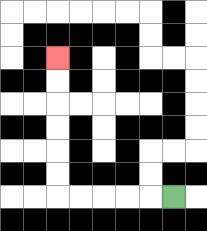{'start': '[7, 8]', 'end': '[2, 2]', 'path_directions': 'L,L,L,L,L,U,U,U,U,U,U', 'path_coordinates': '[[7, 8], [6, 8], [5, 8], [4, 8], [3, 8], [2, 8], [2, 7], [2, 6], [2, 5], [2, 4], [2, 3], [2, 2]]'}